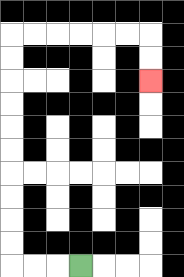{'start': '[3, 11]', 'end': '[6, 3]', 'path_directions': 'L,L,L,U,U,U,U,U,U,U,U,U,U,R,R,R,R,R,R,D,D', 'path_coordinates': '[[3, 11], [2, 11], [1, 11], [0, 11], [0, 10], [0, 9], [0, 8], [0, 7], [0, 6], [0, 5], [0, 4], [0, 3], [0, 2], [0, 1], [1, 1], [2, 1], [3, 1], [4, 1], [5, 1], [6, 1], [6, 2], [6, 3]]'}